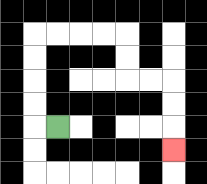{'start': '[2, 5]', 'end': '[7, 6]', 'path_directions': 'L,U,U,U,U,R,R,R,R,D,D,R,R,D,D,D', 'path_coordinates': '[[2, 5], [1, 5], [1, 4], [1, 3], [1, 2], [1, 1], [2, 1], [3, 1], [4, 1], [5, 1], [5, 2], [5, 3], [6, 3], [7, 3], [7, 4], [7, 5], [7, 6]]'}